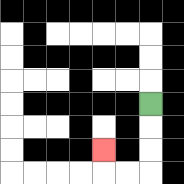{'start': '[6, 4]', 'end': '[4, 6]', 'path_directions': 'D,D,D,L,L,U', 'path_coordinates': '[[6, 4], [6, 5], [6, 6], [6, 7], [5, 7], [4, 7], [4, 6]]'}